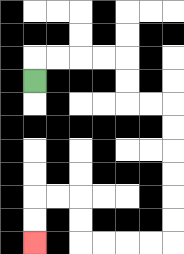{'start': '[1, 3]', 'end': '[1, 10]', 'path_directions': 'U,R,R,R,R,D,D,R,R,D,D,D,D,D,D,L,L,L,L,U,U,L,L,D,D', 'path_coordinates': '[[1, 3], [1, 2], [2, 2], [3, 2], [4, 2], [5, 2], [5, 3], [5, 4], [6, 4], [7, 4], [7, 5], [7, 6], [7, 7], [7, 8], [7, 9], [7, 10], [6, 10], [5, 10], [4, 10], [3, 10], [3, 9], [3, 8], [2, 8], [1, 8], [1, 9], [1, 10]]'}